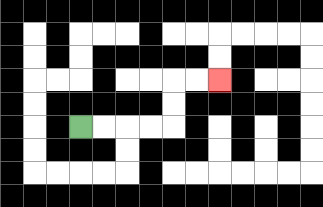{'start': '[3, 5]', 'end': '[9, 3]', 'path_directions': 'R,R,R,R,U,U,R,R', 'path_coordinates': '[[3, 5], [4, 5], [5, 5], [6, 5], [7, 5], [7, 4], [7, 3], [8, 3], [9, 3]]'}